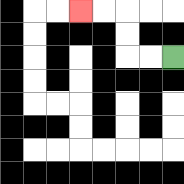{'start': '[7, 2]', 'end': '[3, 0]', 'path_directions': 'L,L,U,U,L,L', 'path_coordinates': '[[7, 2], [6, 2], [5, 2], [5, 1], [5, 0], [4, 0], [3, 0]]'}